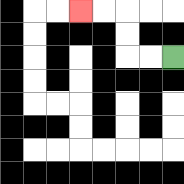{'start': '[7, 2]', 'end': '[3, 0]', 'path_directions': 'L,L,U,U,L,L', 'path_coordinates': '[[7, 2], [6, 2], [5, 2], [5, 1], [5, 0], [4, 0], [3, 0]]'}